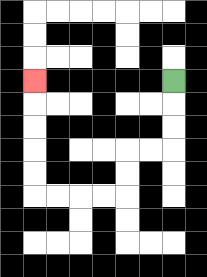{'start': '[7, 3]', 'end': '[1, 3]', 'path_directions': 'D,D,D,L,L,D,D,L,L,L,L,U,U,U,U,U', 'path_coordinates': '[[7, 3], [7, 4], [7, 5], [7, 6], [6, 6], [5, 6], [5, 7], [5, 8], [4, 8], [3, 8], [2, 8], [1, 8], [1, 7], [1, 6], [1, 5], [1, 4], [1, 3]]'}